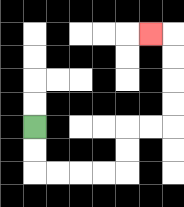{'start': '[1, 5]', 'end': '[6, 1]', 'path_directions': 'D,D,R,R,R,R,U,U,R,R,U,U,U,U,L', 'path_coordinates': '[[1, 5], [1, 6], [1, 7], [2, 7], [3, 7], [4, 7], [5, 7], [5, 6], [5, 5], [6, 5], [7, 5], [7, 4], [7, 3], [7, 2], [7, 1], [6, 1]]'}